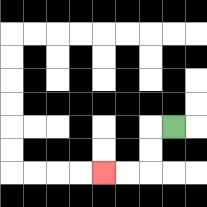{'start': '[7, 5]', 'end': '[4, 7]', 'path_directions': 'L,D,D,L,L', 'path_coordinates': '[[7, 5], [6, 5], [6, 6], [6, 7], [5, 7], [4, 7]]'}